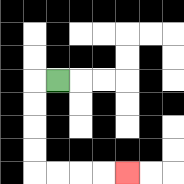{'start': '[2, 3]', 'end': '[5, 7]', 'path_directions': 'L,D,D,D,D,R,R,R,R', 'path_coordinates': '[[2, 3], [1, 3], [1, 4], [1, 5], [1, 6], [1, 7], [2, 7], [3, 7], [4, 7], [5, 7]]'}